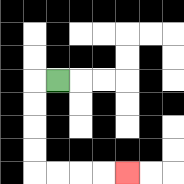{'start': '[2, 3]', 'end': '[5, 7]', 'path_directions': 'L,D,D,D,D,R,R,R,R', 'path_coordinates': '[[2, 3], [1, 3], [1, 4], [1, 5], [1, 6], [1, 7], [2, 7], [3, 7], [4, 7], [5, 7]]'}